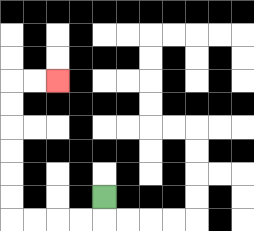{'start': '[4, 8]', 'end': '[2, 3]', 'path_directions': 'D,L,L,L,L,U,U,U,U,U,U,R,R', 'path_coordinates': '[[4, 8], [4, 9], [3, 9], [2, 9], [1, 9], [0, 9], [0, 8], [0, 7], [0, 6], [0, 5], [0, 4], [0, 3], [1, 3], [2, 3]]'}